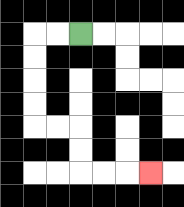{'start': '[3, 1]', 'end': '[6, 7]', 'path_directions': 'L,L,D,D,D,D,R,R,D,D,R,R,R', 'path_coordinates': '[[3, 1], [2, 1], [1, 1], [1, 2], [1, 3], [1, 4], [1, 5], [2, 5], [3, 5], [3, 6], [3, 7], [4, 7], [5, 7], [6, 7]]'}